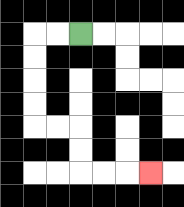{'start': '[3, 1]', 'end': '[6, 7]', 'path_directions': 'L,L,D,D,D,D,R,R,D,D,R,R,R', 'path_coordinates': '[[3, 1], [2, 1], [1, 1], [1, 2], [1, 3], [1, 4], [1, 5], [2, 5], [3, 5], [3, 6], [3, 7], [4, 7], [5, 7], [6, 7]]'}